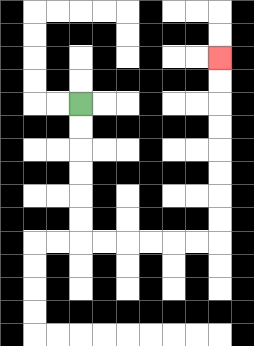{'start': '[3, 4]', 'end': '[9, 2]', 'path_directions': 'D,D,D,D,D,D,R,R,R,R,R,R,U,U,U,U,U,U,U,U', 'path_coordinates': '[[3, 4], [3, 5], [3, 6], [3, 7], [3, 8], [3, 9], [3, 10], [4, 10], [5, 10], [6, 10], [7, 10], [8, 10], [9, 10], [9, 9], [9, 8], [9, 7], [9, 6], [9, 5], [9, 4], [9, 3], [9, 2]]'}